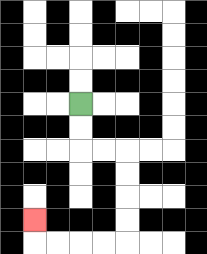{'start': '[3, 4]', 'end': '[1, 9]', 'path_directions': 'D,D,R,R,D,D,D,D,L,L,L,L,U', 'path_coordinates': '[[3, 4], [3, 5], [3, 6], [4, 6], [5, 6], [5, 7], [5, 8], [5, 9], [5, 10], [4, 10], [3, 10], [2, 10], [1, 10], [1, 9]]'}